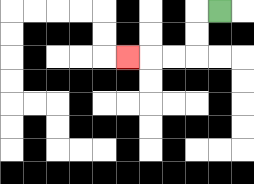{'start': '[9, 0]', 'end': '[5, 2]', 'path_directions': 'L,D,D,L,L,L', 'path_coordinates': '[[9, 0], [8, 0], [8, 1], [8, 2], [7, 2], [6, 2], [5, 2]]'}